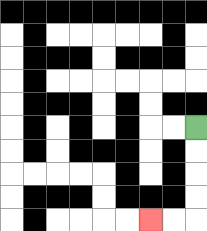{'start': '[8, 5]', 'end': '[6, 9]', 'path_directions': 'D,D,D,D,L,L', 'path_coordinates': '[[8, 5], [8, 6], [8, 7], [8, 8], [8, 9], [7, 9], [6, 9]]'}